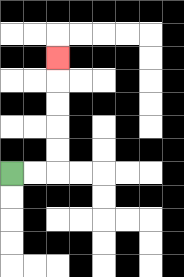{'start': '[0, 7]', 'end': '[2, 2]', 'path_directions': 'R,R,U,U,U,U,U', 'path_coordinates': '[[0, 7], [1, 7], [2, 7], [2, 6], [2, 5], [2, 4], [2, 3], [2, 2]]'}